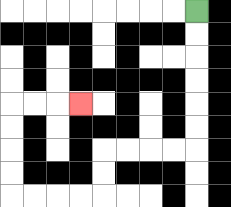{'start': '[8, 0]', 'end': '[3, 4]', 'path_directions': 'D,D,D,D,D,D,L,L,L,L,D,D,L,L,L,L,U,U,U,U,R,R,R', 'path_coordinates': '[[8, 0], [8, 1], [8, 2], [8, 3], [8, 4], [8, 5], [8, 6], [7, 6], [6, 6], [5, 6], [4, 6], [4, 7], [4, 8], [3, 8], [2, 8], [1, 8], [0, 8], [0, 7], [0, 6], [0, 5], [0, 4], [1, 4], [2, 4], [3, 4]]'}